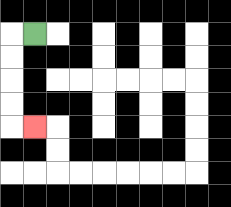{'start': '[1, 1]', 'end': '[1, 5]', 'path_directions': 'L,D,D,D,D,R', 'path_coordinates': '[[1, 1], [0, 1], [0, 2], [0, 3], [0, 4], [0, 5], [1, 5]]'}